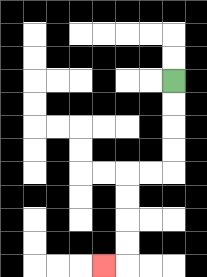{'start': '[7, 3]', 'end': '[4, 11]', 'path_directions': 'D,D,D,D,L,L,D,D,D,D,L', 'path_coordinates': '[[7, 3], [7, 4], [7, 5], [7, 6], [7, 7], [6, 7], [5, 7], [5, 8], [5, 9], [5, 10], [5, 11], [4, 11]]'}